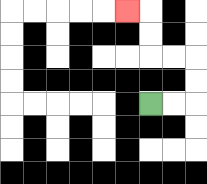{'start': '[6, 4]', 'end': '[5, 0]', 'path_directions': 'R,R,U,U,L,L,U,U,L', 'path_coordinates': '[[6, 4], [7, 4], [8, 4], [8, 3], [8, 2], [7, 2], [6, 2], [6, 1], [6, 0], [5, 0]]'}